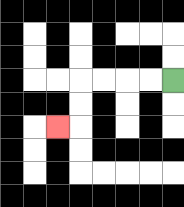{'start': '[7, 3]', 'end': '[2, 5]', 'path_directions': 'L,L,L,L,D,D,L', 'path_coordinates': '[[7, 3], [6, 3], [5, 3], [4, 3], [3, 3], [3, 4], [3, 5], [2, 5]]'}